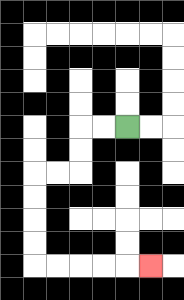{'start': '[5, 5]', 'end': '[6, 11]', 'path_directions': 'L,L,D,D,L,L,D,D,D,D,R,R,R,R,R', 'path_coordinates': '[[5, 5], [4, 5], [3, 5], [3, 6], [3, 7], [2, 7], [1, 7], [1, 8], [1, 9], [1, 10], [1, 11], [2, 11], [3, 11], [4, 11], [5, 11], [6, 11]]'}